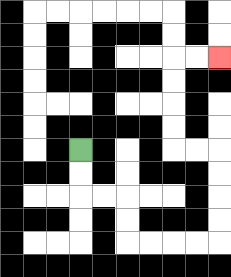{'start': '[3, 6]', 'end': '[9, 2]', 'path_directions': 'D,D,R,R,D,D,R,R,R,R,U,U,U,U,L,L,U,U,U,U,R,R', 'path_coordinates': '[[3, 6], [3, 7], [3, 8], [4, 8], [5, 8], [5, 9], [5, 10], [6, 10], [7, 10], [8, 10], [9, 10], [9, 9], [9, 8], [9, 7], [9, 6], [8, 6], [7, 6], [7, 5], [7, 4], [7, 3], [7, 2], [8, 2], [9, 2]]'}